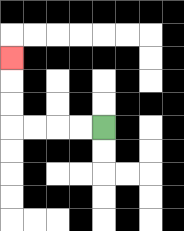{'start': '[4, 5]', 'end': '[0, 2]', 'path_directions': 'L,L,L,L,U,U,U', 'path_coordinates': '[[4, 5], [3, 5], [2, 5], [1, 5], [0, 5], [0, 4], [0, 3], [0, 2]]'}